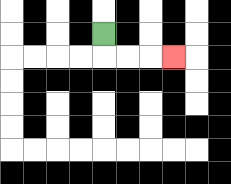{'start': '[4, 1]', 'end': '[7, 2]', 'path_directions': 'D,R,R,R', 'path_coordinates': '[[4, 1], [4, 2], [5, 2], [6, 2], [7, 2]]'}